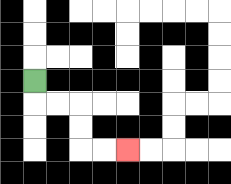{'start': '[1, 3]', 'end': '[5, 6]', 'path_directions': 'D,R,R,D,D,R,R', 'path_coordinates': '[[1, 3], [1, 4], [2, 4], [3, 4], [3, 5], [3, 6], [4, 6], [5, 6]]'}